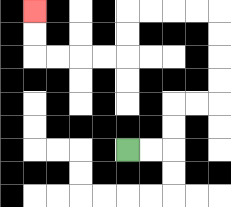{'start': '[5, 6]', 'end': '[1, 0]', 'path_directions': 'R,R,U,U,R,R,U,U,U,U,L,L,L,L,D,D,L,L,L,L,U,U', 'path_coordinates': '[[5, 6], [6, 6], [7, 6], [7, 5], [7, 4], [8, 4], [9, 4], [9, 3], [9, 2], [9, 1], [9, 0], [8, 0], [7, 0], [6, 0], [5, 0], [5, 1], [5, 2], [4, 2], [3, 2], [2, 2], [1, 2], [1, 1], [1, 0]]'}